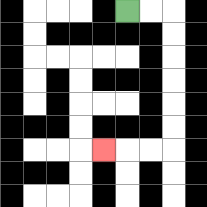{'start': '[5, 0]', 'end': '[4, 6]', 'path_directions': 'R,R,D,D,D,D,D,D,L,L,L', 'path_coordinates': '[[5, 0], [6, 0], [7, 0], [7, 1], [7, 2], [7, 3], [7, 4], [7, 5], [7, 6], [6, 6], [5, 6], [4, 6]]'}